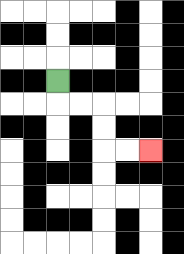{'start': '[2, 3]', 'end': '[6, 6]', 'path_directions': 'D,R,R,D,D,R,R', 'path_coordinates': '[[2, 3], [2, 4], [3, 4], [4, 4], [4, 5], [4, 6], [5, 6], [6, 6]]'}